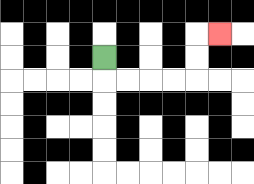{'start': '[4, 2]', 'end': '[9, 1]', 'path_directions': 'D,R,R,R,R,U,U,R', 'path_coordinates': '[[4, 2], [4, 3], [5, 3], [6, 3], [7, 3], [8, 3], [8, 2], [8, 1], [9, 1]]'}